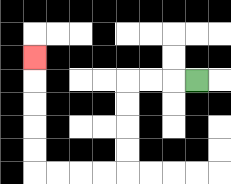{'start': '[8, 3]', 'end': '[1, 2]', 'path_directions': 'L,L,L,D,D,D,D,L,L,L,L,U,U,U,U,U', 'path_coordinates': '[[8, 3], [7, 3], [6, 3], [5, 3], [5, 4], [5, 5], [5, 6], [5, 7], [4, 7], [3, 7], [2, 7], [1, 7], [1, 6], [1, 5], [1, 4], [1, 3], [1, 2]]'}